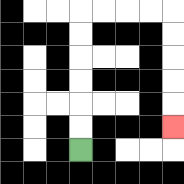{'start': '[3, 6]', 'end': '[7, 5]', 'path_directions': 'U,U,U,U,U,U,R,R,R,R,D,D,D,D,D', 'path_coordinates': '[[3, 6], [3, 5], [3, 4], [3, 3], [3, 2], [3, 1], [3, 0], [4, 0], [5, 0], [6, 0], [7, 0], [7, 1], [7, 2], [7, 3], [7, 4], [7, 5]]'}